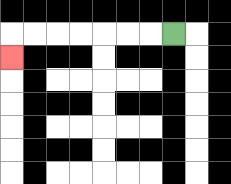{'start': '[7, 1]', 'end': '[0, 2]', 'path_directions': 'L,L,L,L,L,L,L,D', 'path_coordinates': '[[7, 1], [6, 1], [5, 1], [4, 1], [3, 1], [2, 1], [1, 1], [0, 1], [0, 2]]'}